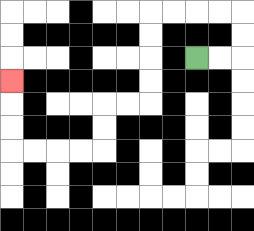{'start': '[8, 2]', 'end': '[0, 3]', 'path_directions': 'R,R,U,U,L,L,L,L,D,D,D,D,L,L,D,D,L,L,L,L,U,U,U', 'path_coordinates': '[[8, 2], [9, 2], [10, 2], [10, 1], [10, 0], [9, 0], [8, 0], [7, 0], [6, 0], [6, 1], [6, 2], [6, 3], [6, 4], [5, 4], [4, 4], [4, 5], [4, 6], [3, 6], [2, 6], [1, 6], [0, 6], [0, 5], [0, 4], [0, 3]]'}